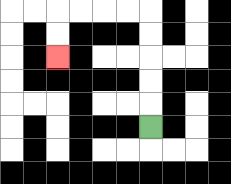{'start': '[6, 5]', 'end': '[2, 2]', 'path_directions': 'U,U,U,U,U,L,L,L,L,D,D', 'path_coordinates': '[[6, 5], [6, 4], [6, 3], [6, 2], [6, 1], [6, 0], [5, 0], [4, 0], [3, 0], [2, 0], [2, 1], [2, 2]]'}